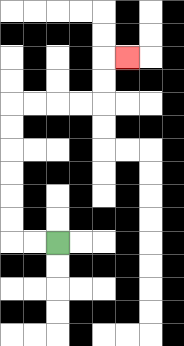{'start': '[2, 10]', 'end': '[5, 2]', 'path_directions': 'L,L,U,U,U,U,U,U,R,R,R,R,U,U,R', 'path_coordinates': '[[2, 10], [1, 10], [0, 10], [0, 9], [0, 8], [0, 7], [0, 6], [0, 5], [0, 4], [1, 4], [2, 4], [3, 4], [4, 4], [4, 3], [4, 2], [5, 2]]'}